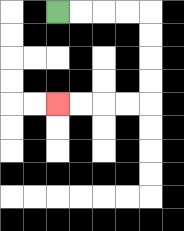{'start': '[2, 0]', 'end': '[2, 4]', 'path_directions': 'R,R,R,R,D,D,D,D,L,L,L,L', 'path_coordinates': '[[2, 0], [3, 0], [4, 0], [5, 0], [6, 0], [6, 1], [6, 2], [6, 3], [6, 4], [5, 4], [4, 4], [3, 4], [2, 4]]'}